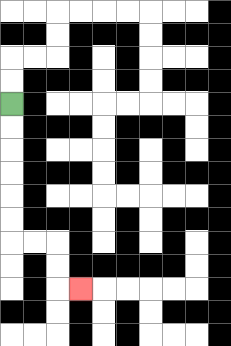{'start': '[0, 4]', 'end': '[3, 12]', 'path_directions': 'D,D,D,D,D,D,R,R,D,D,R', 'path_coordinates': '[[0, 4], [0, 5], [0, 6], [0, 7], [0, 8], [0, 9], [0, 10], [1, 10], [2, 10], [2, 11], [2, 12], [3, 12]]'}